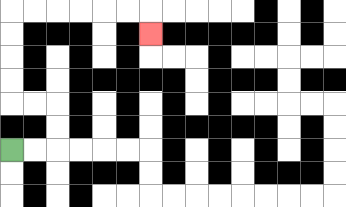{'start': '[0, 6]', 'end': '[6, 1]', 'path_directions': 'R,R,U,U,L,L,U,U,U,U,R,R,R,R,R,R,D', 'path_coordinates': '[[0, 6], [1, 6], [2, 6], [2, 5], [2, 4], [1, 4], [0, 4], [0, 3], [0, 2], [0, 1], [0, 0], [1, 0], [2, 0], [3, 0], [4, 0], [5, 0], [6, 0], [6, 1]]'}